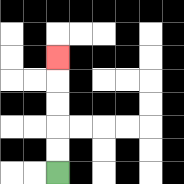{'start': '[2, 7]', 'end': '[2, 2]', 'path_directions': 'U,U,U,U,U', 'path_coordinates': '[[2, 7], [2, 6], [2, 5], [2, 4], [2, 3], [2, 2]]'}